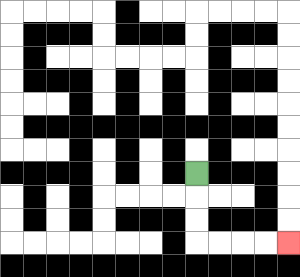{'start': '[8, 7]', 'end': '[12, 10]', 'path_directions': 'D,D,D,R,R,R,R', 'path_coordinates': '[[8, 7], [8, 8], [8, 9], [8, 10], [9, 10], [10, 10], [11, 10], [12, 10]]'}